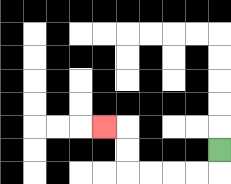{'start': '[9, 6]', 'end': '[4, 5]', 'path_directions': 'D,L,L,L,L,U,U,L', 'path_coordinates': '[[9, 6], [9, 7], [8, 7], [7, 7], [6, 7], [5, 7], [5, 6], [5, 5], [4, 5]]'}